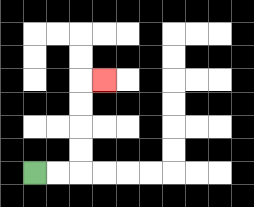{'start': '[1, 7]', 'end': '[4, 3]', 'path_directions': 'R,R,U,U,U,U,R', 'path_coordinates': '[[1, 7], [2, 7], [3, 7], [3, 6], [3, 5], [3, 4], [3, 3], [4, 3]]'}